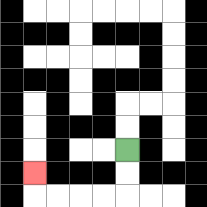{'start': '[5, 6]', 'end': '[1, 7]', 'path_directions': 'D,D,L,L,L,L,U', 'path_coordinates': '[[5, 6], [5, 7], [5, 8], [4, 8], [3, 8], [2, 8], [1, 8], [1, 7]]'}